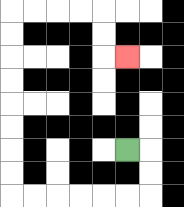{'start': '[5, 6]', 'end': '[5, 2]', 'path_directions': 'R,D,D,L,L,L,L,L,L,U,U,U,U,U,U,U,U,R,R,R,R,D,D,R', 'path_coordinates': '[[5, 6], [6, 6], [6, 7], [6, 8], [5, 8], [4, 8], [3, 8], [2, 8], [1, 8], [0, 8], [0, 7], [0, 6], [0, 5], [0, 4], [0, 3], [0, 2], [0, 1], [0, 0], [1, 0], [2, 0], [3, 0], [4, 0], [4, 1], [4, 2], [5, 2]]'}